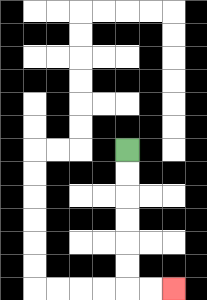{'start': '[5, 6]', 'end': '[7, 12]', 'path_directions': 'D,D,D,D,D,D,R,R', 'path_coordinates': '[[5, 6], [5, 7], [5, 8], [5, 9], [5, 10], [5, 11], [5, 12], [6, 12], [7, 12]]'}